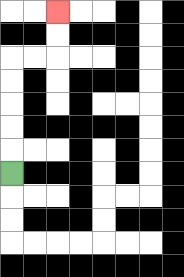{'start': '[0, 7]', 'end': '[2, 0]', 'path_directions': 'U,U,U,U,U,R,R,U,U', 'path_coordinates': '[[0, 7], [0, 6], [0, 5], [0, 4], [0, 3], [0, 2], [1, 2], [2, 2], [2, 1], [2, 0]]'}